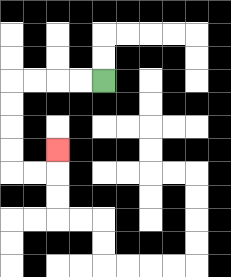{'start': '[4, 3]', 'end': '[2, 6]', 'path_directions': 'L,L,L,L,D,D,D,D,R,R,U', 'path_coordinates': '[[4, 3], [3, 3], [2, 3], [1, 3], [0, 3], [0, 4], [0, 5], [0, 6], [0, 7], [1, 7], [2, 7], [2, 6]]'}